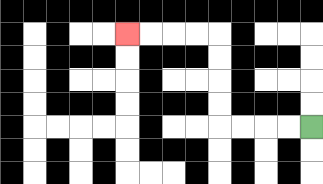{'start': '[13, 5]', 'end': '[5, 1]', 'path_directions': 'L,L,L,L,U,U,U,U,L,L,L,L', 'path_coordinates': '[[13, 5], [12, 5], [11, 5], [10, 5], [9, 5], [9, 4], [9, 3], [9, 2], [9, 1], [8, 1], [7, 1], [6, 1], [5, 1]]'}